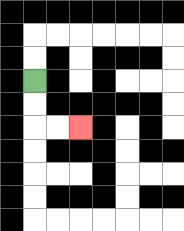{'start': '[1, 3]', 'end': '[3, 5]', 'path_directions': 'D,D,R,R', 'path_coordinates': '[[1, 3], [1, 4], [1, 5], [2, 5], [3, 5]]'}